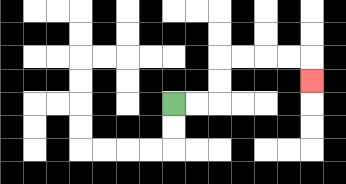{'start': '[7, 4]', 'end': '[13, 3]', 'path_directions': 'R,R,U,U,R,R,R,R,D', 'path_coordinates': '[[7, 4], [8, 4], [9, 4], [9, 3], [9, 2], [10, 2], [11, 2], [12, 2], [13, 2], [13, 3]]'}